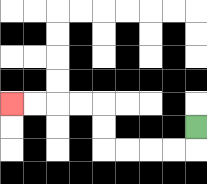{'start': '[8, 5]', 'end': '[0, 4]', 'path_directions': 'D,L,L,L,L,U,U,L,L,L,L', 'path_coordinates': '[[8, 5], [8, 6], [7, 6], [6, 6], [5, 6], [4, 6], [4, 5], [4, 4], [3, 4], [2, 4], [1, 4], [0, 4]]'}